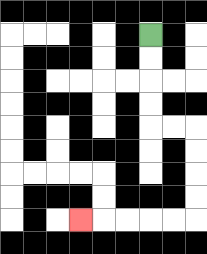{'start': '[6, 1]', 'end': '[3, 9]', 'path_directions': 'D,D,D,D,R,R,D,D,D,D,L,L,L,L,L', 'path_coordinates': '[[6, 1], [6, 2], [6, 3], [6, 4], [6, 5], [7, 5], [8, 5], [8, 6], [8, 7], [8, 8], [8, 9], [7, 9], [6, 9], [5, 9], [4, 9], [3, 9]]'}